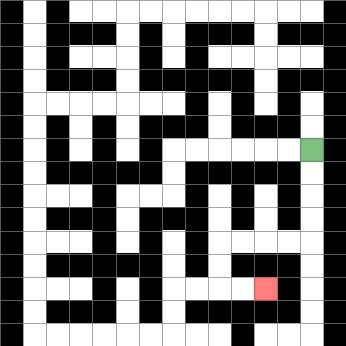{'start': '[13, 6]', 'end': '[11, 12]', 'path_directions': 'D,D,D,D,L,L,L,L,D,D,R,R', 'path_coordinates': '[[13, 6], [13, 7], [13, 8], [13, 9], [13, 10], [12, 10], [11, 10], [10, 10], [9, 10], [9, 11], [9, 12], [10, 12], [11, 12]]'}